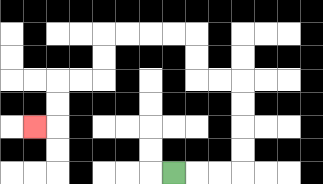{'start': '[7, 7]', 'end': '[1, 5]', 'path_directions': 'R,R,R,U,U,U,U,L,L,U,U,L,L,L,L,D,D,L,L,D,D,L', 'path_coordinates': '[[7, 7], [8, 7], [9, 7], [10, 7], [10, 6], [10, 5], [10, 4], [10, 3], [9, 3], [8, 3], [8, 2], [8, 1], [7, 1], [6, 1], [5, 1], [4, 1], [4, 2], [4, 3], [3, 3], [2, 3], [2, 4], [2, 5], [1, 5]]'}